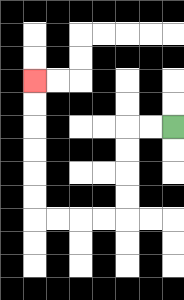{'start': '[7, 5]', 'end': '[1, 3]', 'path_directions': 'L,L,D,D,D,D,L,L,L,L,U,U,U,U,U,U', 'path_coordinates': '[[7, 5], [6, 5], [5, 5], [5, 6], [5, 7], [5, 8], [5, 9], [4, 9], [3, 9], [2, 9], [1, 9], [1, 8], [1, 7], [1, 6], [1, 5], [1, 4], [1, 3]]'}